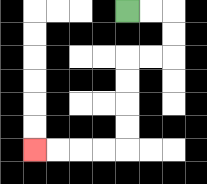{'start': '[5, 0]', 'end': '[1, 6]', 'path_directions': 'R,R,D,D,L,L,D,D,D,D,L,L,L,L', 'path_coordinates': '[[5, 0], [6, 0], [7, 0], [7, 1], [7, 2], [6, 2], [5, 2], [5, 3], [5, 4], [5, 5], [5, 6], [4, 6], [3, 6], [2, 6], [1, 6]]'}